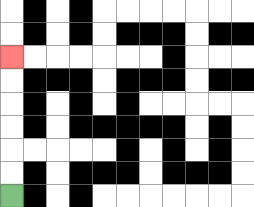{'start': '[0, 8]', 'end': '[0, 2]', 'path_directions': 'U,U,U,U,U,U', 'path_coordinates': '[[0, 8], [0, 7], [0, 6], [0, 5], [0, 4], [0, 3], [0, 2]]'}